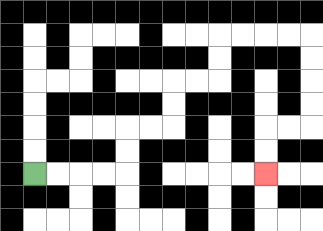{'start': '[1, 7]', 'end': '[11, 7]', 'path_directions': 'R,R,R,R,U,U,R,R,U,U,R,R,U,U,R,R,R,R,D,D,D,D,L,L,D,D', 'path_coordinates': '[[1, 7], [2, 7], [3, 7], [4, 7], [5, 7], [5, 6], [5, 5], [6, 5], [7, 5], [7, 4], [7, 3], [8, 3], [9, 3], [9, 2], [9, 1], [10, 1], [11, 1], [12, 1], [13, 1], [13, 2], [13, 3], [13, 4], [13, 5], [12, 5], [11, 5], [11, 6], [11, 7]]'}